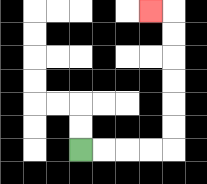{'start': '[3, 6]', 'end': '[6, 0]', 'path_directions': 'R,R,R,R,U,U,U,U,U,U,L', 'path_coordinates': '[[3, 6], [4, 6], [5, 6], [6, 6], [7, 6], [7, 5], [7, 4], [7, 3], [7, 2], [7, 1], [7, 0], [6, 0]]'}